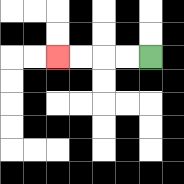{'start': '[6, 2]', 'end': '[2, 2]', 'path_directions': 'L,L,L,L', 'path_coordinates': '[[6, 2], [5, 2], [4, 2], [3, 2], [2, 2]]'}